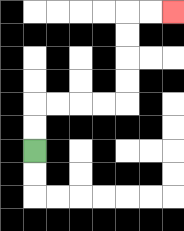{'start': '[1, 6]', 'end': '[7, 0]', 'path_directions': 'U,U,R,R,R,R,U,U,U,U,R,R', 'path_coordinates': '[[1, 6], [1, 5], [1, 4], [2, 4], [3, 4], [4, 4], [5, 4], [5, 3], [5, 2], [5, 1], [5, 0], [6, 0], [7, 0]]'}